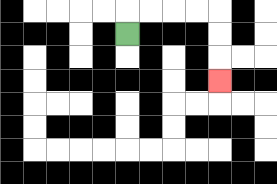{'start': '[5, 1]', 'end': '[9, 3]', 'path_directions': 'U,R,R,R,R,D,D,D', 'path_coordinates': '[[5, 1], [5, 0], [6, 0], [7, 0], [8, 0], [9, 0], [9, 1], [9, 2], [9, 3]]'}